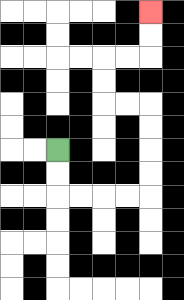{'start': '[2, 6]', 'end': '[6, 0]', 'path_directions': 'D,D,R,R,R,R,U,U,U,U,L,L,U,U,R,R,U,U', 'path_coordinates': '[[2, 6], [2, 7], [2, 8], [3, 8], [4, 8], [5, 8], [6, 8], [6, 7], [6, 6], [6, 5], [6, 4], [5, 4], [4, 4], [4, 3], [4, 2], [5, 2], [6, 2], [6, 1], [6, 0]]'}